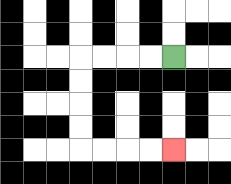{'start': '[7, 2]', 'end': '[7, 6]', 'path_directions': 'L,L,L,L,D,D,D,D,R,R,R,R', 'path_coordinates': '[[7, 2], [6, 2], [5, 2], [4, 2], [3, 2], [3, 3], [3, 4], [3, 5], [3, 6], [4, 6], [5, 6], [6, 6], [7, 6]]'}